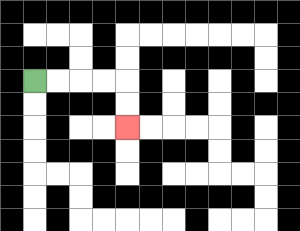{'start': '[1, 3]', 'end': '[5, 5]', 'path_directions': 'R,R,R,R,D,D', 'path_coordinates': '[[1, 3], [2, 3], [3, 3], [4, 3], [5, 3], [5, 4], [5, 5]]'}